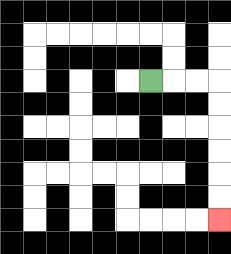{'start': '[6, 3]', 'end': '[9, 9]', 'path_directions': 'R,R,R,D,D,D,D,D,D', 'path_coordinates': '[[6, 3], [7, 3], [8, 3], [9, 3], [9, 4], [9, 5], [9, 6], [9, 7], [9, 8], [9, 9]]'}